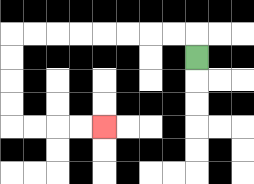{'start': '[8, 2]', 'end': '[4, 5]', 'path_directions': 'U,L,L,L,L,L,L,L,L,D,D,D,D,R,R,R,R', 'path_coordinates': '[[8, 2], [8, 1], [7, 1], [6, 1], [5, 1], [4, 1], [3, 1], [2, 1], [1, 1], [0, 1], [0, 2], [0, 3], [0, 4], [0, 5], [1, 5], [2, 5], [3, 5], [4, 5]]'}